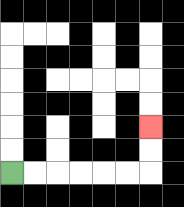{'start': '[0, 7]', 'end': '[6, 5]', 'path_directions': 'R,R,R,R,R,R,U,U', 'path_coordinates': '[[0, 7], [1, 7], [2, 7], [3, 7], [4, 7], [5, 7], [6, 7], [6, 6], [6, 5]]'}